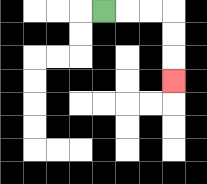{'start': '[4, 0]', 'end': '[7, 3]', 'path_directions': 'R,R,R,D,D,D', 'path_coordinates': '[[4, 0], [5, 0], [6, 0], [7, 0], [7, 1], [7, 2], [7, 3]]'}